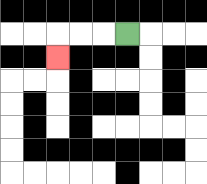{'start': '[5, 1]', 'end': '[2, 2]', 'path_directions': 'L,L,L,D', 'path_coordinates': '[[5, 1], [4, 1], [3, 1], [2, 1], [2, 2]]'}